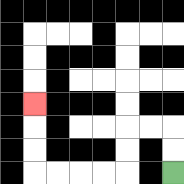{'start': '[7, 7]', 'end': '[1, 4]', 'path_directions': 'U,U,L,L,D,D,L,L,L,L,U,U,U', 'path_coordinates': '[[7, 7], [7, 6], [7, 5], [6, 5], [5, 5], [5, 6], [5, 7], [4, 7], [3, 7], [2, 7], [1, 7], [1, 6], [1, 5], [1, 4]]'}